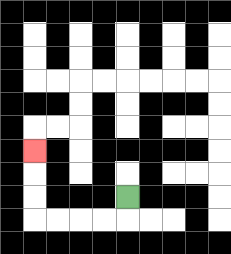{'start': '[5, 8]', 'end': '[1, 6]', 'path_directions': 'D,L,L,L,L,U,U,U', 'path_coordinates': '[[5, 8], [5, 9], [4, 9], [3, 9], [2, 9], [1, 9], [1, 8], [1, 7], [1, 6]]'}